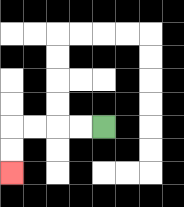{'start': '[4, 5]', 'end': '[0, 7]', 'path_directions': 'L,L,L,L,D,D', 'path_coordinates': '[[4, 5], [3, 5], [2, 5], [1, 5], [0, 5], [0, 6], [0, 7]]'}